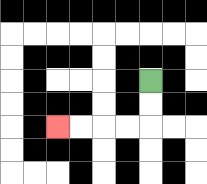{'start': '[6, 3]', 'end': '[2, 5]', 'path_directions': 'D,D,L,L,L,L', 'path_coordinates': '[[6, 3], [6, 4], [6, 5], [5, 5], [4, 5], [3, 5], [2, 5]]'}